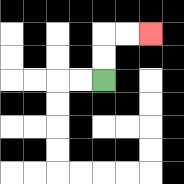{'start': '[4, 3]', 'end': '[6, 1]', 'path_directions': 'U,U,R,R', 'path_coordinates': '[[4, 3], [4, 2], [4, 1], [5, 1], [6, 1]]'}